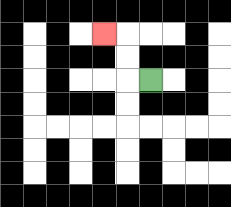{'start': '[6, 3]', 'end': '[4, 1]', 'path_directions': 'L,U,U,L', 'path_coordinates': '[[6, 3], [5, 3], [5, 2], [5, 1], [4, 1]]'}